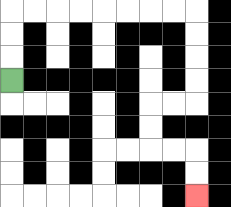{'start': '[0, 3]', 'end': '[8, 8]', 'path_directions': 'U,U,U,R,R,R,R,R,R,R,R,D,D,D,D,L,L,D,D,R,R,D,D', 'path_coordinates': '[[0, 3], [0, 2], [0, 1], [0, 0], [1, 0], [2, 0], [3, 0], [4, 0], [5, 0], [6, 0], [7, 0], [8, 0], [8, 1], [8, 2], [8, 3], [8, 4], [7, 4], [6, 4], [6, 5], [6, 6], [7, 6], [8, 6], [8, 7], [8, 8]]'}